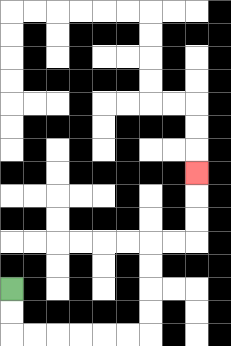{'start': '[0, 12]', 'end': '[8, 7]', 'path_directions': 'D,D,R,R,R,R,R,R,U,U,U,U,R,R,U,U,U', 'path_coordinates': '[[0, 12], [0, 13], [0, 14], [1, 14], [2, 14], [3, 14], [4, 14], [5, 14], [6, 14], [6, 13], [6, 12], [6, 11], [6, 10], [7, 10], [8, 10], [8, 9], [8, 8], [8, 7]]'}